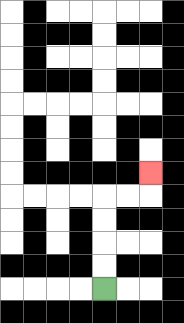{'start': '[4, 12]', 'end': '[6, 7]', 'path_directions': 'U,U,U,U,R,R,U', 'path_coordinates': '[[4, 12], [4, 11], [4, 10], [4, 9], [4, 8], [5, 8], [6, 8], [6, 7]]'}